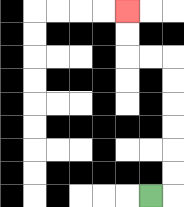{'start': '[6, 8]', 'end': '[5, 0]', 'path_directions': 'R,U,U,U,U,U,U,L,L,U,U', 'path_coordinates': '[[6, 8], [7, 8], [7, 7], [7, 6], [7, 5], [7, 4], [7, 3], [7, 2], [6, 2], [5, 2], [5, 1], [5, 0]]'}